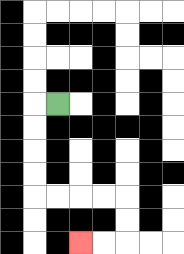{'start': '[2, 4]', 'end': '[3, 10]', 'path_directions': 'L,D,D,D,D,R,R,R,R,D,D,L,L', 'path_coordinates': '[[2, 4], [1, 4], [1, 5], [1, 6], [1, 7], [1, 8], [2, 8], [3, 8], [4, 8], [5, 8], [5, 9], [5, 10], [4, 10], [3, 10]]'}